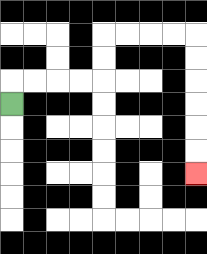{'start': '[0, 4]', 'end': '[8, 7]', 'path_directions': 'U,R,R,R,R,U,U,R,R,R,R,D,D,D,D,D,D', 'path_coordinates': '[[0, 4], [0, 3], [1, 3], [2, 3], [3, 3], [4, 3], [4, 2], [4, 1], [5, 1], [6, 1], [7, 1], [8, 1], [8, 2], [8, 3], [8, 4], [8, 5], [8, 6], [8, 7]]'}